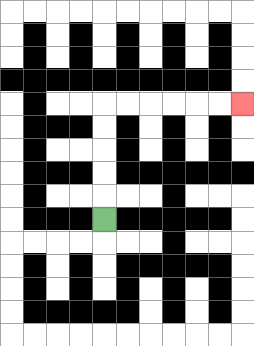{'start': '[4, 9]', 'end': '[10, 4]', 'path_directions': 'U,U,U,U,U,R,R,R,R,R,R', 'path_coordinates': '[[4, 9], [4, 8], [4, 7], [4, 6], [4, 5], [4, 4], [5, 4], [6, 4], [7, 4], [8, 4], [9, 4], [10, 4]]'}